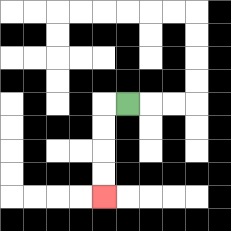{'start': '[5, 4]', 'end': '[4, 8]', 'path_directions': 'L,D,D,D,D', 'path_coordinates': '[[5, 4], [4, 4], [4, 5], [4, 6], [4, 7], [4, 8]]'}